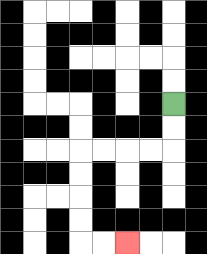{'start': '[7, 4]', 'end': '[5, 10]', 'path_directions': 'D,D,L,L,L,L,D,D,D,D,R,R', 'path_coordinates': '[[7, 4], [7, 5], [7, 6], [6, 6], [5, 6], [4, 6], [3, 6], [3, 7], [3, 8], [3, 9], [3, 10], [4, 10], [5, 10]]'}